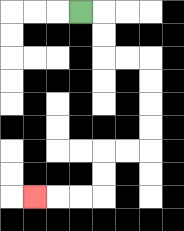{'start': '[3, 0]', 'end': '[1, 8]', 'path_directions': 'R,D,D,R,R,D,D,D,D,L,L,D,D,L,L,L', 'path_coordinates': '[[3, 0], [4, 0], [4, 1], [4, 2], [5, 2], [6, 2], [6, 3], [6, 4], [6, 5], [6, 6], [5, 6], [4, 6], [4, 7], [4, 8], [3, 8], [2, 8], [1, 8]]'}